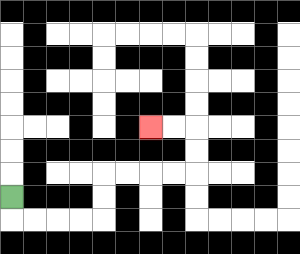{'start': '[0, 8]', 'end': '[6, 5]', 'path_directions': 'D,R,R,R,R,U,U,R,R,R,R,U,U,L,L', 'path_coordinates': '[[0, 8], [0, 9], [1, 9], [2, 9], [3, 9], [4, 9], [4, 8], [4, 7], [5, 7], [6, 7], [7, 7], [8, 7], [8, 6], [8, 5], [7, 5], [6, 5]]'}